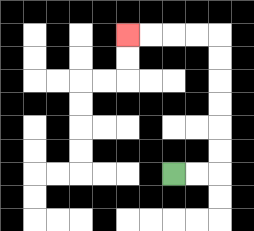{'start': '[7, 7]', 'end': '[5, 1]', 'path_directions': 'R,R,U,U,U,U,U,U,L,L,L,L', 'path_coordinates': '[[7, 7], [8, 7], [9, 7], [9, 6], [9, 5], [9, 4], [9, 3], [9, 2], [9, 1], [8, 1], [7, 1], [6, 1], [5, 1]]'}